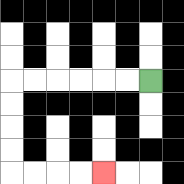{'start': '[6, 3]', 'end': '[4, 7]', 'path_directions': 'L,L,L,L,L,L,D,D,D,D,R,R,R,R', 'path_coordinates': '[[6, 3], [5, 3], [4, 3], [3, 3], [2, 3], [1, 3], [0, 3], [0, 4], [0, 5], [0, 6], [0, 7], [1, 7], [2, 7], [3, 7], [4, 7]]'}